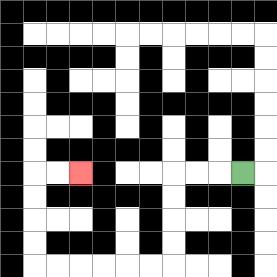{'start': '[10, 7]', 'end': '[3, 7]', 'path_directions': 'L,L,L,D,D,D,D,L,L,L,L,L,L,U,U,U,U,R,R', 'path_coordinates': '[[10, 7], [9, 7], [8, 7], [7, 7], [7, 8], [7, 9], [7, 10], [7, 11], [6, 11], [5, 11], [4, 11], [3, 11], [2, 11], [1, 11], [1, 10], [1, 9], [1, 8], [1, 7], [2, 7], [3, 7]]'}